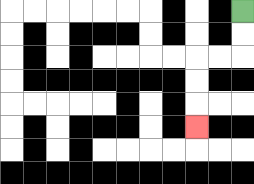{'start': '[10, 0]', 'end': '[8, 5]', 'path_directions': 'D,D,L,L,D,D,D', 'path_coordinates': '[[10, 0], [10, 1], [10, 2], [9, 2], [8, 2], [8, 3], [8, 4], [8, 5]]'}